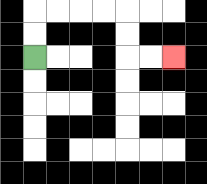{'start': '[1, 2]', 'end': '[7, 2]', 'path_directions': 'U,U,R,R,R,R,D,D,R,R', 'path_coordinates': '[[1, 2], [1, 1], [1, 0], [2, 0], [3, 0], [4, 0], [5, 0], [5, 1], [5, 2], [6, 2], [7, 2]]'}